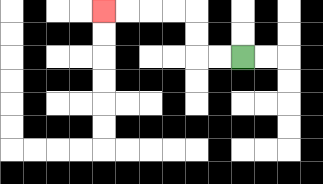{'start': '[10, 2]', 'end': '[4, 0]', 'path_directions': 'L,L,U,U,L,L,L,L', 'path_coordinates': '[[10, 2], [9, 2], [8, 2], [8, 1], [8, 0], [7, 0], [6, 0], [5, 0], [4, 0]]'}